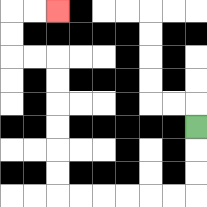{'start': '[8, 5]', 'end': '[2, 0]', 'path_directions': 'D,D,D,L,L,L,L,L,L,U,U,U,U,U,U,L,L,U,U,R,R', 'path_coordinates': '[[8, 5], [8, 6], [8, 7], [8, 8], [7, 8], [6, 8], [5, 8], [4, 8], [3, 8], [2, 8], [2, 7], [2, 6], [2, 5], [2, 4], [2, 3], [2, 2], [1, 2], [0, 2], [0, 1], [0, 0], [1, 0], [2, 0]]'}